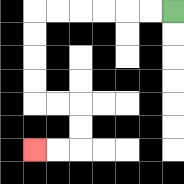{'start': '[7, 0]', 'end': '[1, 6]', 'path_directions': 'L,L,L,L,L,L,D,D,D,D,R,R,D,D,L,L', 'path_coordinates': '[[7, 0], [6, 0], [5, 0], [4, 0], [3, 0], [2, 0], [1, 0], [1, 1], [1, 2], [1, 3], [1, 4], [2, 4], [3, 4], [3, 5], [3, 6], [2, 6], [1, 6]]'}